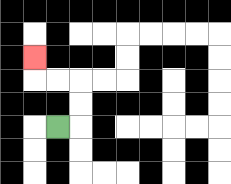{'start': '[2, 5]', 'end': '[1, 2]', 'path_directions': 'R,U,U,L,L,U', 'path_coordinates': '[[2, 5], [3, 5], [3, 4], [3, 3], [2, 3], [1, 3], [1, 2]]'}